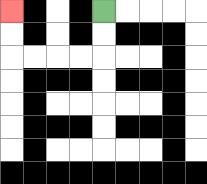{'start': '[4, 0]', 'end': '[0, 0]', 'path_directions': 'D,D,L,L,L,L,U,U', 'path_coordinates': '[[4, 0], [4, 1], [4, 2], [3, 2], [2, 2], [1, 2], [0, 2], [0, 1], [0, 0]]'}